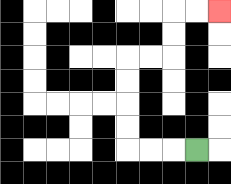{'start': '[8, 6]', 'end': '[9, 0]', 'path_directions': 'L,L,L,U,U,U,U,R,R,U,U,R,R', 'path_coordinates': '[[8, 6], [7, 6], [6, 6], [5, 6], [5, 5], [5, 4], [5, 3], [5, 2], [6, 2], [7, 2], [7, 1], [7, 0], [8, 0], [9, 0]]'}